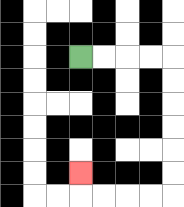{'start': '[3, 2]', 'end': '[3, 7]', 'path_directions': 'R,R,R,R,D,D,D,D,D,D,L,L,L,L,U', 'path_coordinates': '[[3, 2], [4, 2], [5, 2], [6, 2], [7, 2], [7, 3], [7, 4], [7, 5], [7, 6], [7, 7], [7, 8], [6, 8], [5, 8], [4, 8], [3, 8], [3, 7]]'}